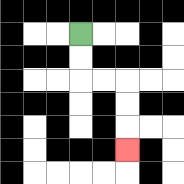{'start': '[3, 1]', 'end': '[5, 6]', 'path_directions': 'D,D,R,R,D,D,D', 'path_coordinates': '[[3, 1], [3, 2], [3, 3], [4, 3], [5, 3], [5, 4], [5, 5], [5, 6]]'}